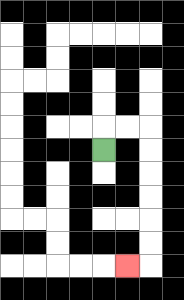{'start': '[4, 6]', 'end': '[5, 11]', 'path_directions': 'U,R,R,D,D,D,D,D,D,L', 'path_coordinates': '[[4, 6], [4, 5], [5, 5], [6, 5], [6, 6], [6, 7], [6, 8], [6, 9], [6, 10], [6, 11], [5, 11]]'}